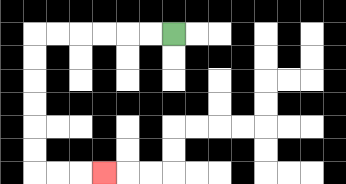{'start': '[7, 1]', 'end': '[4, 7]', 'path_directions': 'L,L,L,L,L,L,D,D,D,D,D,D,R,R,R', 'path_coordinates': '[[7, 1], [6, 1], [5, 1], [4, 1], [3, 1], [2, 1], [1, 1], [1, 2], [1, 3], [1, 4], [1, 5], [1, 6], [1, 7], [2, 7], [3, 7], [4, 7]]'}